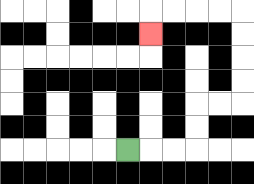{'start': '[5, 6]', 'end': '[6, 1]', 'path_directions': 'R,R,R,U,U,R,R,U,U,U,U,L,L,L,L,D', 'path_coordinates': '[[5, 6], [6, 6], [7, 6], [8, 6], [8, 5], [8, 4], [9, 4], [10, 4], [10, 3], [10, 2], [10, 1], [10, 0], [9, 0], [8, 0], [7, 0], [6, 0], [6, 1]]'}